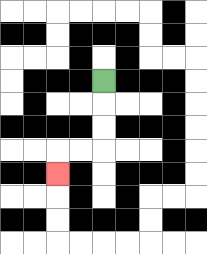{'start': '[4, 3]', 'end': '[2, 7]', 'path_directions': 'D,D,D,L,L,D', 'path_coordinates': '[[4, 3], [4, 4], [4, 5], [4, 6], [3, 6], [2, 6], [2, 7]]'}